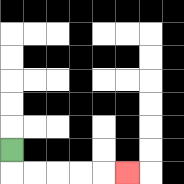{'start': '[0, 6]', 'end': '[5, 7]', 'path_directions': 'D,R,R,R,R,R', 'path_coordinates': '[[0, 6], [0, 7], [1, 7], [2, 7], [3, 7], [4, 7], [5, 7]]'}